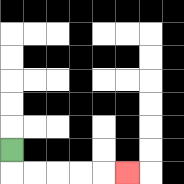{'start': '[0, 6]', 'end': '[5, 7]', 'path_directions': 'D,R,R,R,R,R', 'path_coordinates': '[[0, 6], [0, 7], [1, 7], [2, 7], [3, 7], [4, 7], [5, 7]]'}